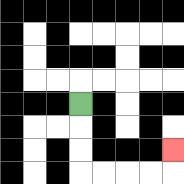{'start': '[3, 4]', 'end': '[7, 6]', 'path_directions': 'D,D,D,R,R,R,R,U', 'path_coordinates': '[[3, 4], [3, 5], [3, 6], [3, 7], [4, 7], [5, 7], [6, 7], [7, 7], [7, 6]]'}